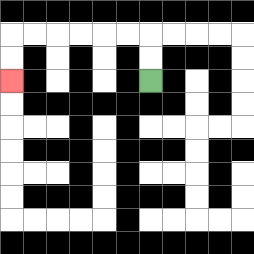{'start': '[6, 3]', 'end': '[0, 3]', 'path_directions': 'U,U,L,L,L,L,L,L,D,D', 'path_coordinates': '[[6, 3], [6, 2], [6, 1], [5, 1], [4, 1], [3, 1], [2, 1], [1, 1], [0, 1], [0, 2], [0, 3]]'}